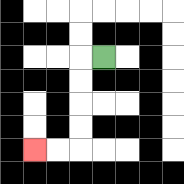{'start': '[4, 2]', 'end': '[1, 6]', 'path_directions': 'L,D,D,D,D,L,L', 'path_coordinates': '[[4, 2], [3, 2], [3, 3], [3, 4], [3, 5], [3, 6], [2, 6], [1, 6]]'}